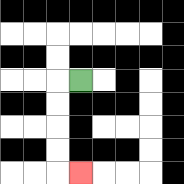{'start': '[3, 3]', 'end': '[3, 7]', 'path_directions': 'L,D,D,D,D,R', 'path_coordinates': '[[3, 3], [2, 3], [2, 4], [2, 5], [2, 6], [2, 7], [3, 7]]'}